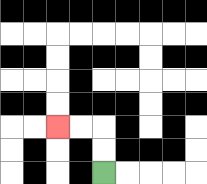{'start': '[4, 7]', 'end': '[2, 5]', 'path_directions': 'U,U,L,L', 'path_coordinates': '[[4, 7], [4, 6], [4, 5], [3, 5], [2, 5]]'}